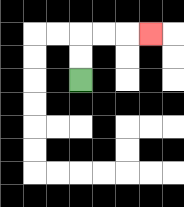{'start': '[3, 3]', 'end': '[6, 1]', 'path_directions': 'U,U,R,R,R', 'path_coordinates': '[[3, 3], [3, 2], [3, 1], [4, 1], [5, 1], [6, 1]]'}